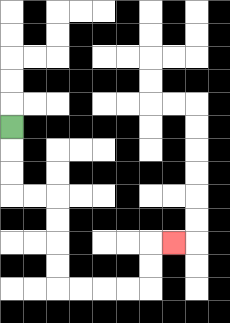{'start': '[0, 5]', 'end': '[7, 10]', 'path_directions': 'D,D,D,R,R,D,D,D,D,R,R,R,R,U,U,R', 'path_coordinates': '[[0, 5], [0, 6], [0, 7], [0, 8], [1, 8], [2, 8], [2, 9], [2, 10], [2, 11], [2, 12], [3, 12], [4, 12], [5, 12], [6, 12], [6, 11], [6, 10], [7, 10]]'}